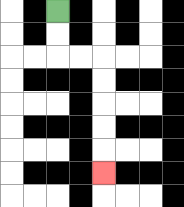{'start': '[2, 0]', 'end': '[4, 7]', 'path_directions': 'D,D,R,R,D,D,D,D,D', 'path_coordinates': '[[2, 0], [2, 1], [2, 2], [3, 2], [4, 2], [4, 3], [4, 4], [4, 5], [4, 6], [4, 7]]'}